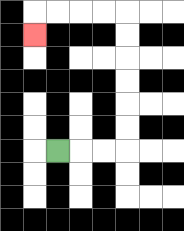{'start': '[2, 6]', 'end': '[1, 1]', 'path_directions': 'R,R,R,U,U,U,U,U,U,L,L,L,L,D', 'path_coordinates': '[[2, 6], [3, 6], [4, 6], [5, 6], [5, 5], [5, 4], [5, 3], [5, 2], [5, 1], [5, 0], [4, 0], [3, 0], [2, 0], [1, 0], [1, 1]]'}